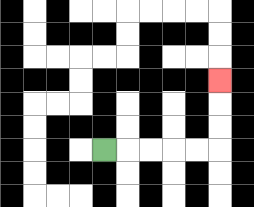{'start': '[4, 6]', 'end': '[9, 3]', 'path_directions': 'R,R,R,R,R,U,U,U', 'path_coordinates': '[[4, 6], [5, 6], [6, 6], [7, 6], [8, 6], [9, 6], [9, 5], [9, 4], [9, 3]]'}